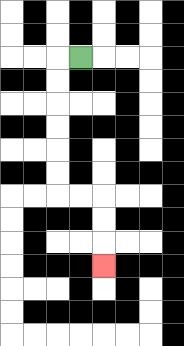{'start': '[3, 2]', 'end': '[4, 11]', 'path_directions': 'L,D,D,D,D,D,D,R,R,D,D,D', 'path_coordinates': '[[3, 2], [2, 2], [2, 3], [2, 4], [2, 5], [2, 6], [2, 7], [2, 8], [3, 8], [4, 8], [4, 9], [4, 10], [4, 11]]'}